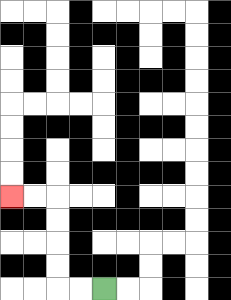{'start': '[4, 12]', 'end': '[0, 8]', 'path_directions': 'L,L,U,U,U,U,L,L', 'path_coordinates': '[[4, 12], [3, 12], [2, 12], [2, 11], [2, 10], [2, 9], [2, 8], [1, 8], [0, 8]]'}